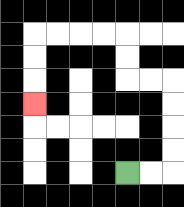{'start': '[5, 7]', 'end': '[1, 4]', 'path_directions': 'R,R,U,U,U,U,L,L,U,U,L,L,L,L,D,D,D', 'path_coordinates': '[[5, 7], [6, 7], [7, 7], [7, 6], [7, 5], [7, 4], [7, 3], [6, 3], [5, 3], [5, 2], [5, 1], [4, 1], [3, 1], [2, 1], [1, 1], [1, 2], [1, 3], [1, 4]]'}